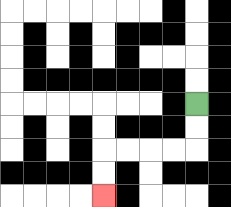{'start': '[8, 4]', 'end': '[4, 8]', 'path_directions': 'D,D,L,L,L,L,D,D', 'path_coordinates': '[[8, 4], [8, 5], [8, 6], [7, 6], [6, 6], [5, 6], [4, 6], [4, 7], [4, 8]]'}